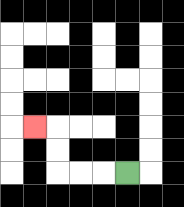{'start': '[5, 7]', 'end': '[1, 5]', 'path_directions': 'L,L,L,U,U,L', 'path_coordinates': '[[5, 7], [4, 7], [3, 7], [2, 7], [2, 6], [2, 5], [1, 5]]'}